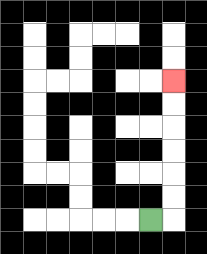{'start': '[6, 9]', 'end': '[7, 3]', 'path_directions': 'R,U,U,U,U,U,U', 'path_coordinates': '[[6, 9], [7, 9], [7, 8], [7, 7], [7, 6], [7, 5], [7, 4], [7, 3]]'}